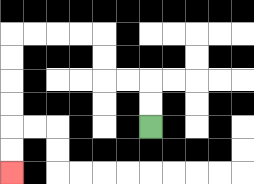{'start': '[6, 5]', 'end': '[0, 7]', 'path_directions': 'U,U,L,L,U,U,L,L,L,L,D,D,D,D,D,D', 'path_coordinates': '[[6, 5], [6, 4], [6, 3], [5, 3], [4, 3], [4, 2], [4, 1], [3, 1], [2, 1], [1, 1], [0, 1], [0, 2], [0, 3], [0, 4], [0, 5], [0, 6], [0, 7]]'}